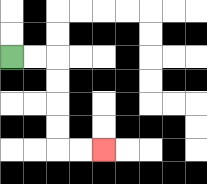{'start': '[0, 2]', 'end': '[4, 6]', 'path_directions': 'R,R,D,D,D,D,R,R', 'path_coordinates': '[[0, 2], [1, 2], [2, 2], [2, 3], [2, 4], [2, 5], [2, 6], [3, 6], [4, 6]]'}